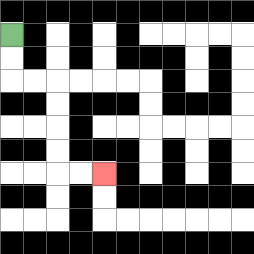{'start': '[0, 1]', 'end': '[4, 7]', 'path_directions': 'D,D,R,R,D,D,D,D,R,R', 'path_coordinates': '[[0, 1], [0, 2], [0, 3], [1, 3], [2, 3], [2, 4], [2, 5], [2, 6], [2, 7], [3, 7], [4, 7]]'}